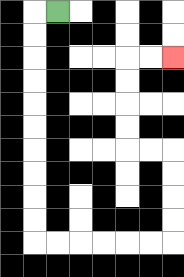{'start': '[2, 0]', 'end': '[7, 2]', 'path_directions': 'L,D,D,D,D,D,D,D,D,D,D,R,R,R,R,R,R,U,U,U,U,L,L,U,U,U,U,R,R', 'path_coordinates': '[[2, 0], [1, 0], [1, 1], [1, 2], [1, 3], [1, 4], [1, 5], [1, 6], [1, 7], [1, 8], [1, 9], [1, 10], [2, 10], [3, 10], [4, 10], [5, 10], [6, 10], [7, 10], [7, 9], [7, 8], [7, 7], [7, 6], [6, 6], [5, 6], [5, 5], [5, 4], [5, 3], [5, 2], [6, 2], [7, 2]]'}